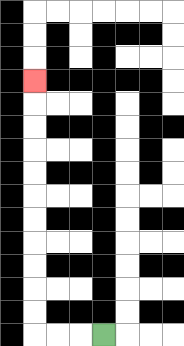{'start': '[4, 14]', 'end': '[1, 3]', 'path_directions': 'L,L,L,U,U,U,U,U,U,U,U,U,U,U', 'path_coordinates': '[[4, 14], [3, 14], [2, 14], [1, 14], [1, 13], [1, 12], [1, 11], [1, 10], [1, 9], [1, 8], [1, 7], [1, 6], [1, 5], [1, 4], [1, 3]]'}